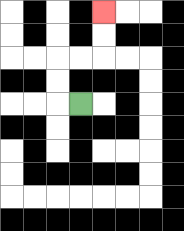{'start': '[3, 4]', 'end': '[4, 0]', 'path_directions': 'L,U,U,R,R,U,U', 'path_coordinates': '[[3, 4], [2, 4], [2, 3], [2, 2], [3, 2], [4, 2], [4, 1], [4, 0]]'}